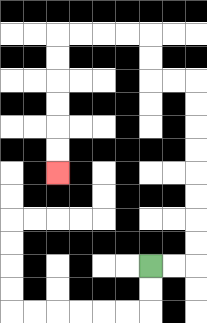{'start': '[6, 11]', 'end': '[2, 7]', 'path_directions': 'R,R,U,U,U,U,U,U,U,U,L,L,U,U,L,L,L,L,D,D,D,D,D,D', 'path_coordinates': '[[6, 11], [7, 11], [8, 11], [8, 10], [8, 9], [8, 8], [8, 7], [8, 6], [8, 5], [8, 4], [8, 3], [7, 3], [6, 3], [6, 2], [6, 1], [5, 1], [4, 1], [3, 1], [2, 1], [2, 2], [2, 3], [2, 4], [2, 5], [2, 6], [2, 7]]'}